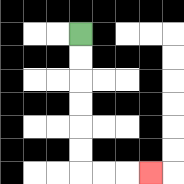{'start': '[3, 1]', 'end': '[6, 7]', 'path_directions': 'D,D,D,D,D,D,R,R,R', 'path_coordinates': '[[3, 1], [3, 2], [3, 3], [3, 4], [3, 5], [3, 6], [3, 7], [4, 7], [5, 7], [6, 7]]'}